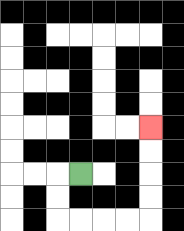{'start': '[3, 7]', 'end': '[6, 5]', 'path_directions': 'L,D,D,R,R,R,R,U,U,U,U', 'path_coordinates': '[[3, 7], [2, 7], [2, 8], [2, 9], [3, 9], [4, 9], [5, 9], [6, 9], [6, 8], [6, 7], [6, 6], [6, 5]]'}